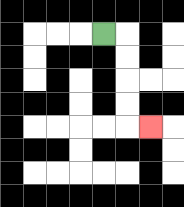{'start': '[4, 1]', 'end': '[6, 5]', 'path_directions': 'R,D,D,D,D,R', 'path_coordinates': '[[4, 1], [5, 1], [5, 2], [5, 3], [5, 4], [5, 5], [6, 5]]'}